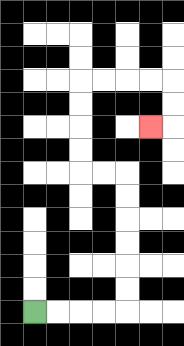{'start': '[1, 13]', 'end': '[6, 5]', 'path_directions': 'R,R,R,R,U,U,U,U,U,U,L,L,U,U,U,U,R,R,R,R,D,D,L', 'path_coordinates': '[[1, 13], [2, 13], [3, 13], [4, 13], [5, 13], [5, 12], [5, 11], [5, 10], [5, 9], [5, 8], [5, 7], [4, 7], [3, 7], [3, 6], [3, 5], [3, 4], [3, 3], [4, 3], [5, 3], [6, 3], [7, 3], [7, 4], [7, 5], [6, 5]]'}